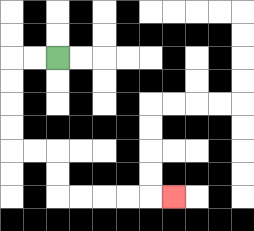{'start': '[2, 2]', 'end': '[7, 8]', 'path_directions': 'L,L,D,D,D,D,R,R,D,D,R,R,R,R,R', 'path_coordinates': '[[2, 2], [1, 2], [0, 2], [0, 3], [0, 4], [0, 5], [0, 6], [1, 6], [2, 6], [2, 7], [2, 8], [3, 8], [4, 8], [5, 8], [6, 8], [7, 8]]'}